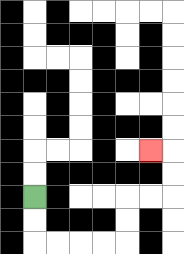{'start': '[1, 8]', 'end': '[6, 6]', 'path_directions': 'D,D,R,R,R,R,U,U,R,R,U,U,L', 'path_coordinates': '[[1, 8], [1, 9], [1, 10], [2, 10], [3, 10], [4, 10], [5, 10], [5, 9], [5, 8], [6, 8], [7, 8], [7, 7], [7, 6], [6, 6]]'}